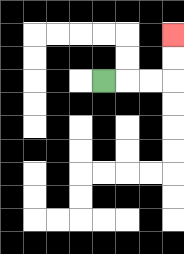{'start': '[4, 3]', 'end': '[7, 1]', 'path_directions': 'R,R,R,U,U', 'path_coordinates': '[[4, 3], [5, 3], [6, 3], [7, 3], [7, 2], [7, 1]]'}